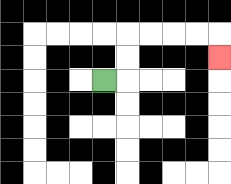{'start': '[4, 3]', 'end': '[9, 2]', 'path_directions': 'R,U,U,R,R,R,R,D', 'path_coordinates': '[[4, 3], [5, 3], [5, 2], [5, 1], [6, 1], [7, 1], [8, 1], [9, 1], [9, 2]]'}